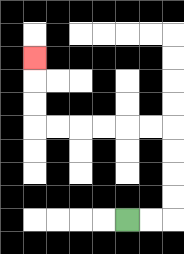{'start': '[5, 9]', 'end': '[1, 2]', 'path_directions': 'R,R,U,U,U,U,L,L,L,L,L,L,U,U,U', 'path_coordinates': '[[5, 9], [6, 9], [7, 9], [7, 8], [7, 7], [7, 6], [7, 5], [6, 5], [5, 5], [4, 5], [3, 5], [2, 5], [1, 5], [1, 4], [1, 3], [1, 2]]'}